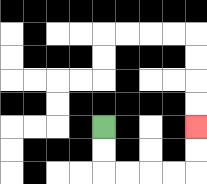{'start': '[4, 5]', 'end': '[8, 5]', 'path_directions': 'D,D,R,R,R,R,U,U', 'path_coordinates': '[[4, 5], [4, 6], [4, 7], [5, 7], [6, 7], [7, 7], [8, 7], [8, 6], [8, 5]]'}